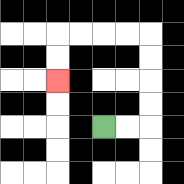{'start': '[4, 5]', 'end': '[2, 3]', 'path_directions': 'R,R,U,U,U,U,L,L,L,L,D,D', 'path_coordinates': '[[4, 5], [5, 5], [6, 5], [6, 4], [6, 3], [6, 2], [6, 1], [5, 1], [4, 1], [3, 1], [2, 1], [2, 2], [2, 3]]'}